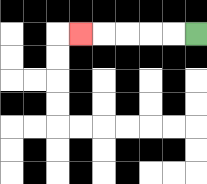{'start': '[8, 1]', 'end': '[3, 1]', 'path_directions': 'L,L,L,L,L', 'path_coordinates': '[[8, 1], [7, 1], [6, 1], [5, 1], [4, 1], [3, 1]]'}